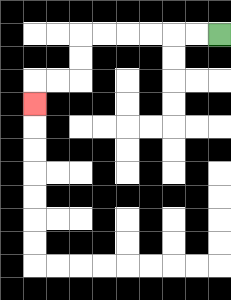{'start': '[9, 1]', 'end': '[1, 4]', 'path_directions': 'L,L,L,L,L,L,D,D,L,L,D', 'path_coordinates': '[[9, 1], [8, 1], [7, 1], [6, 1], [5, 1], [4, 1], [3, 1], [3, 2], [3, 3], [2, 3], [1, 3], [1, 4]]'}